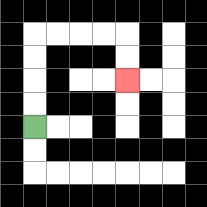{'start': '[1, 5]', 'end': '[5, 3]', 'path_directions': 'U,U,U,U,R,R,R,R,D,D', 'path_coordinates': '[[1, 5], [1, 4], [1, 3], [1, 2], [1, 1], [2, 1], [3, 1], [4, 1], [5, 1], [5, 2], [5, 3]]'}